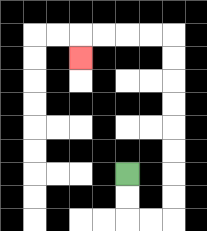{'start': '[5, 7]', 'end': '[3, 2]', 'path_directions': 'D,D,R,R,U,U,U,U,U,U,U,U,L,L,L,L,D', 'path_coordinates': '[[5, 7], [5, 8], [5, 9], [6, 9], [7, 9], [7, 8], [7, 7], [7, 6], [7, 5], [7, 4], [7, 3], [7, 2], [7, 1], [6, 1], [5, 1], [4, 1], [3, 1], [3, 2]]'}